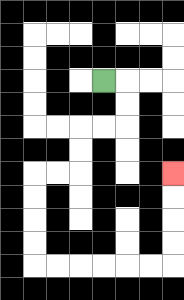{'start': '[4, 3]', 'end': '[7, 7]', 'path_directions': 'R,D,D,L,L,D,D,L,L,D,D,D,D,R,R,R,R,R,R,U,U,U,U', 'path_coordinates': '[[4, 3], [5, 3], [5, 4], [5, 5], [4, 5], [3, 5], [3, 6], [3, 7], [2, 7], [1, 7], [1, 8], [1, 9], [1, 10], [1, 11], [2, 11], [3, 11], [4, 11], [5, 11], [6, 11], [7, 11], [7, 10], [7, 9], [7, 8], [7, 7]]'}